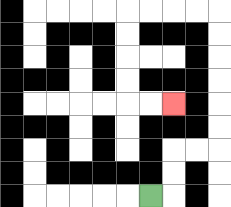{'start': '[6, 8]', 'end': '[7, 4]', 'path_directions': 'R,U,U,R,R,U,U,U,U,U,U,L,L,L,L,D,D,D,D,R,R', 'path_coordinates': '[[6, 8], [7, 8], [7, 7], [7, 6], [8, 6], [9, 6], [9, 5], [9, 4], [9, 3], [9, 2], [9, 1], [9, 0], [8, 0], [7, 0], [6, 0], [5, 0], [5, 1], [5, 2], [5, 3], [5, 4], [6, 4], [7, 4]]'}